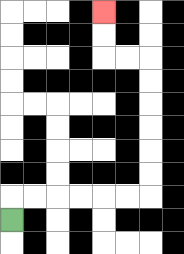{'start': '[0, 9]', 'end': '[4, 0]', 'path_directions': 'U,R,R,R,R,R,R,U,U,U,U,U,U,L,L,U,U', 'path_coordinates': '[[0, 9], [0, 8], [1, 8], [2, 8], [3, 8], [4, 8], [5, 8], [6, 8], [6, 7], [6, 6], [6, 5], [6, 4], [6, 3], [6, 2], [5, 2], [4, 2], [4, 1], [4, 0]]'}